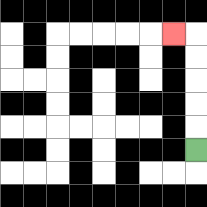{'start': '[8, 6]', 'end': '[7, 1]', 'path_directions': 'U,U,U,U,U,L', 'path_coordinates': '[[8, 6], [8, 5], [8, 4], [8, 3], [8, 2], [8, 1], [7, 1]]'}